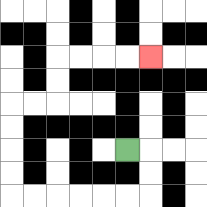{'start': '[5, 6]', 'end': '[6, 2]', 'path_directions': 'R,D,D,L,L,L,L,L,L,U,U,U,U,R,R,U,U,R,R,R,R', 'path_coordinates': '[[5, 6], [6, 6], [6, 7], [6, 8], [5, 8], [4, 8], [3, 8], [2, 8], [1, 8], [0, 8], [0, 7], [0, 6], [0, 5], [0, 4], [1, 4], [2, 4], [2, 3], [2, 2], [3, 2], [4, 2], [5, 2], [6, 2]]'}